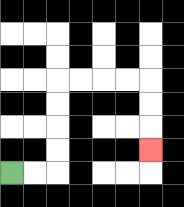{'start': '[0, 7]', 'end': '[6, 6]', 'path_directions': 'R,R,U,U,U,U,R,R,R,R,D,D,D', 'path_coordinates': '[[0, 7], [1, 7], [2, 7], [2, 6], [2, 5], [2, 4], [2, 3], [3, 3], [4, 3], [5, 3], [6, 3], [6, 4], [6, 5], [6, 6]]'}